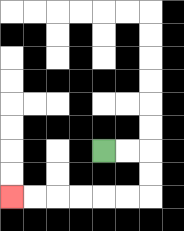{'start': '[4, 6]', 'end': '[0, 8]', 'path_directions': 'R,R,D,D,L,L,L,L,L,L', 'path_coordinates': '[[4, 6], [5, 6], [6, 6], [6, 7], [6, 8], [5, 8], [4, 8], [3, 8], [2, 8], [1, 8], [0, 8]]'}